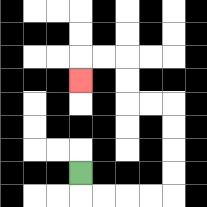{'start': '[3, 7]', 'end': '[3, 3]', 'path_directions': 'D,R,R,R,R,U,U,U,U,L,L,U,U,L,L,D', 'path_coordinates': '[[3, 7], [3, 8], [4, 8], [5, 8], [6, 8], [7, 8], [7, 7], [7, 6], [7, 5], [7, 4], [6, 4], [5, 4], [5, 3], [5, 2], [4, 2], [3, 2], [3, 3]]'}